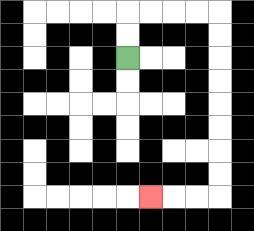{'start': '[5, 2]', 'end': '[6, 8]', 'path_directions': 'U,U,R,R,R,R,D,D,D,D,D,D,D,D,L,L,L', 'path_coordinates': '[[5, 2], [5, 1], [5, 0], [6, 0], [7, 0], [8, 0], [9, 0], [9, 1], [9, 2], [9, 3], [9, 4], [9, 5], [9, 6], [9, 7], [9, 8], [8, 8], [7, 8], [6, 8]]'}